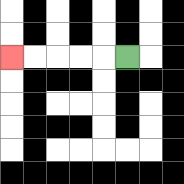{'start': '[5, 2]', 'end': '[0, 2]', 'path_directions': 'L,L,L,L,L', 'path_coordinates': '[[5, 2], [4, 2], [3, 2], [2, 2], [1, 2], [0, 2]]'}